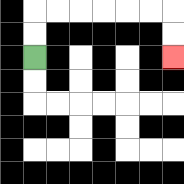{'start': '[1, 2]', 'end': '[7, 2]', 'path_directions': 'U,U,R,R,R,R,R,R,D,D', 'path_coordinates': '[[1, 2], [1, 1], [1, 0], [2, 0], [3, 0], [4, 0], [5, 0], [6, 0], [7, 0], [7, 1], [7, 2]]'}